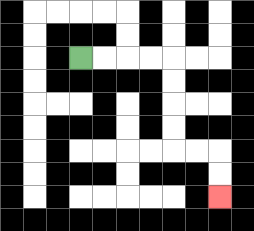{'start': '[3, 2]', 'end': '[9, 8]', 'path_directions': 'R,R,R,R,D,D,D,D,R,R,D,D', 'path_coordinates': '[[3, 2], [4, 2], [5, 2], [6, 2], [7, 2], [7, 3], [7, 4], [7, 5], [7, 6], [8, 6], [9, 6], [9, 7], [9, 8]]'}